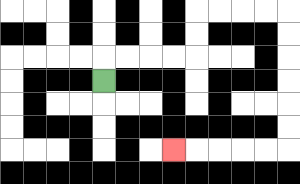{'start': '[4, 3]', 'end': '[7, 6]', 'path_directions': 'U,R,R,R,R,U,U,R,R,R,R,D,D,D,D,D,D,L,L,L,L,L', 'path_coordinates': '[[4, 3], [4, 2], [5, 2], [6, 2], [7, 2], [8, 2], [8, 1], [8, 0], [9, 0], [10, 0], [11, 0], [12, 0], [12, 1], [12, 2], [12, 3], [12, 4], [12, 5], [12, 6], [11, 6], [10, 6], [9, 6], [8, 6], [7, 6]]'}